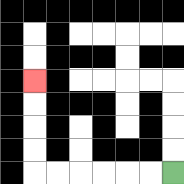{'start': '[7, 7]', 'end': '[1, 3]', 'path_directions': 'L,L,L,L,L,L,U,U,U,U', 'path_coordinates': '[[7, 7], [6, 7], [5, 7], [4, 7], [3, 7], [2, 7], [1, 7], [1, 6], [1, 5], [1, 4], [1, 3]]'}